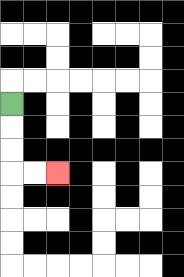{'start': '[0, 4]', 'end': '[2, 7]', 'path_directions': 'D,D,D,R,R', 'path_coordinates': '[[0, 4], [0, 5], [0, 6], [0, 7], [1, 7], [2, 7]]'}